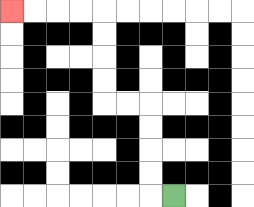{'start': '[7, 8]', 'end': '[0, 0]', 'path_directions': 'L,U,U,U,U,L,L,U,U,U,U,L,L,L,L', 'path_coordinates': '[[7, 8], [6, 8], [6, 7], [6, 6], [6, 5], [6, 4], [5, 4], [4, 4], [4, 3], [4, 2], [4, 1], [4, 0], [3, 0], [2, 0], [1, 0], [0, 0]]'}